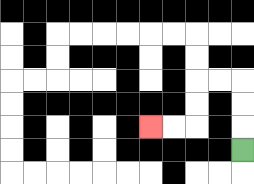{'start': '[10, 6]', 'end': '[6, 5]', 'path_directions': 'U,U,U,L,L,D,D,L,L', 'path_coordinates': '[[10, 6], [10, 5], [10, 4], [10, 3], [9, 3], [8, 3], [8, 4], [8, 5], [7, 5], [6, 5]]'}